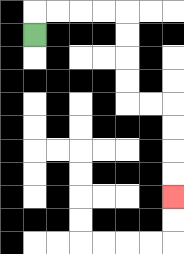{'start': '[1, 1]', 'end': '[7, 8]', 'path_directions': 'U,R,R,R,R,D,D,D,D,R,R,D,D,D,D', 'path_coordinates': '[[1, 1], [1, 0], [2, 0], [3, 0], [4, 0], [5, 0], [5, 1], [5, 2], [5, 3], [5, 4], [6, 4], [7, 4], [7, 5], [7, 6], [7, 7], [7, 8]]'}